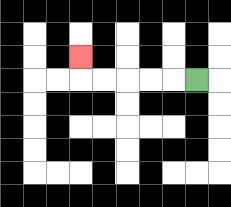{'start': '[8, 3]', 'end': '[3, 2]', 'path_directions': 'L,L,L,L,L,U', 'path_coordinates': '[[8, 3], [7, 3], [6, 3], [5, 3], [4, 3], [3, 3], [3, 2]]'}